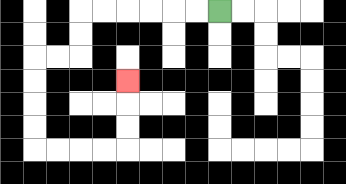{'start': '[9, 0]', 'end': '[5, 3]', 'path_directions': 'L,L,L,L,L,L,D,D,L,L,D,D,D,D,R,R,R,R,U,U,U', 'path_coordinates': '[[9, 0], [8, 0], [7, 0], [6, 0], [5, 0], [4, 0], [3, 0], [3, 1], [3, 2], [2, 2], [1, 2], [1, 3], [1, 4], [1, 5], [1, 6], [2, 6], [3, 6], [4, 6], [5, 6], [5, 5], [5, 4], [5, 3]]'}